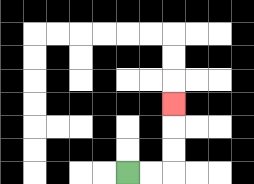{'start': '[5, 7]', 'end': '[7, 4]', 'path_directions': 'R,R,U,U,U', 'path_coordinates': '[[5, 7], [6, 7], [7, 7], [7, 6], [7, 5], [7, 4]]'}